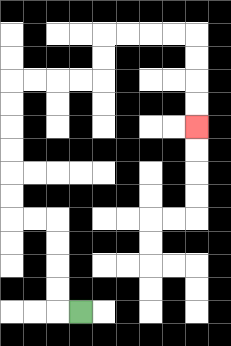{'start': '[3, 13]', 'end': '[8, 5]', 'path_directions': 'L,U,U,U,U,L,L,U,U,U,U,U,U,R,R,R,R,U,U,R,R,R,R,D,D,D,D', 'path_coordinates': '[[3, 13], [2, 13], [2, 12], [2, 11], [2, 10], [2, 9], [1, 9], [0, 9], [0, 8], [0, 7], [0, 6], [0, 5], [0, 4], [0, 3], [1, 3], [2, 3], [3, 3], [4, 3], [4, 2], [4, 1], [5, 1], [6, 1], [7, 1], [8, 1], [8, 2], [8, 3], [8, 4], [8, 5]]'}